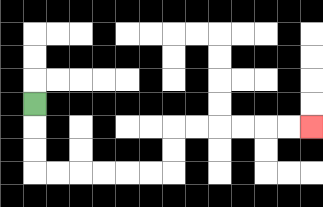{'start': '[1, 4]', 'end': '[13, 5]', 'path_directions': 'D,D,D,R,R,R,R,R,R,U,U,R,R,R,R,R,R', 'path_coordinates': '[[1, 4], [1, 5], [1, 6], [1, 7], [2, 7], [3, 7], [4, 7], [5, 7], [6, 7], [7, 7], [7, 6], [7, 5], [8, 5], [9, 5], [10, 5], [11, 5], [12, 5], [13, 5]]'}